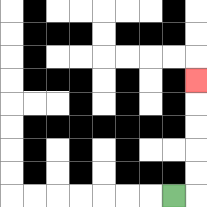{'start': '[7, 8]', 'end': '[8, 3]', 'path_directions': 'R,U,U,U,U,U', 'path_coordinates': '[[7, 8], [8, 8], [8, 7], [8, 6], [8, 5], [8, 4], [8, 3]]'}